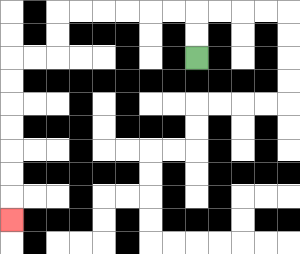{'start': '[8, 2]', 'end': '[0, 9]', 'path_directions': 'U,U,L,L,L,L,L,L,D,D,L,L,D,D,D,D,D,D,D', 'path_coordinates': '[[8, 2], [8, 1], [8, 0], [7, 0], [6, 0], [5, 0], [4, 0], [3, 0], [2, 0], [2, 1], [2, 2], [1, 2], [0, 2], [0, 3], [0, 4], [0, 5], [0, 6], [0, 7], [0, 8], [0, 9]]'}